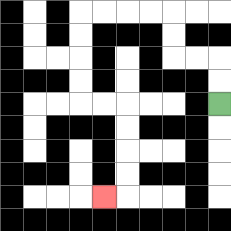{'start': '[9, 4]', 'end': '[4, 8]', 'path_directions': 'U,U,L,L,U,U,L,L,L,L,D,D,D,D,R,R,D,D,D,D,L', 'path_coordinates': '[[9, 4], [9, 3], [9, 2], [8, 2], [7, 2], [7, 1], [7, 0], [6, 0], [5, 0], [4, 0], [3, 0], [3, 1], [3, 2], [3, 3], [3, 4], [4, 4], [5, 4], [5, 5], [5, 6], [5, 7], [5, 8], [4, 8]]'}